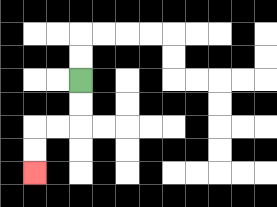{'start': '[3, 3]', 'end': '[1, 7]', 'path_directions': 'D,D,L,L,D,D', 'path_coordinates': '[[3, 3], [3, 4], [3, 5], [2, 5], [1, 5], [1, 6], [1, 7]]'}